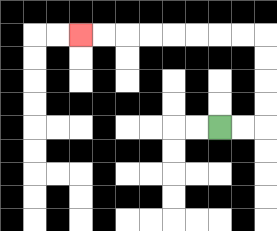{'start': '[9, 5]', 'end': '[3, 1]', 'path_directions': 'R,R,U,U,U,U,L,L,L,L,L,L,L,L', 'path_coordinates': '[[9, 5], [10, 5], [11, 5], [11, 4], [11, 3], [11, 2], [11, 1], [10, 1], [9, 1], [8, 1], [7, 1], [6, 1], [5, 1], [4, 1], [3, 1]]'}